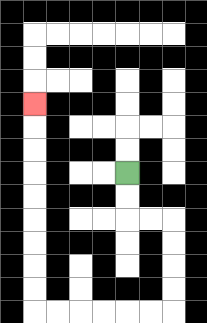{'start': '[5, 7]', 'end': '[1, 4]', 'path_directions': 'D,D,R,R,D,D,D,D,L,L,L,L,L,L,U,U,U,U,U,U,U,U,U', 'path_coordinates': '[[5, 7], [5, 8], [5, 9], [6, 9], [7, 9], [7, 10], [7, 11], [7, 12], [7, 13], [6, 13], [5, 13], [4, 13], [3, 13], [2, 13], [1, 13], [1, 12], [1, 11], [1, 10], [1, 9], [1, 8], [1, 7], [1, 6], [1, 5], [1, 4]]'}